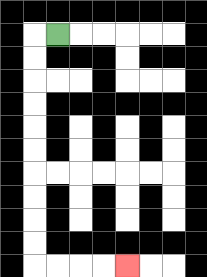{'start': '[2, 1]', 'end': '[5, 11]', 'path_directions': 'L,D,D,D,D,D,D,D,D,D,D,R,R,R,R', 'path_coordinates': '[[2, 1], [1, 1], [1, 2], [1, 3], [1, 4], [1, 5], [1, 6], [1, 7], [1, 8], [1, 9], [1, 10], [1, 11], [2, 11], [3, 11], [4, 11], [5, 11]]'}